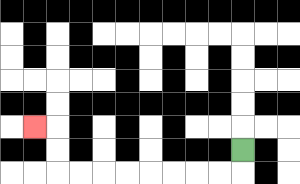{'start': '[10, 6]', 'end': '[1, 5]', 'path_directions': 'D,L,L,L,L,L,L,L,L,U,U,L', 'path_coordinates': '[[10, 6], [10, 7], [9, 7], [8, 7], [7, 7], [6, 7], [5, 7], [4, 7], [3, 7], [2, 7], [2, 6], [2, 5], [1, 5]]'}